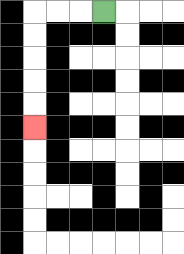{'start': '[4, 0]', 'end': '[1, 5]', 'path_directions': 'L,L,L,D,D,D,D,D', 'path_coordinates': '[[4, 0], [3, 0], [2, 0], [1, 0], [1, 1], [1, 2], [1, 3], [1, 4], [1, 5]]'}